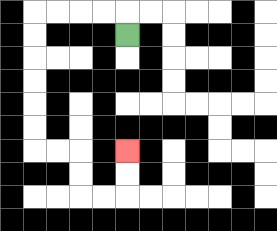{'start': '[5, 1]', 'end': '[5, 6]', 'path_directions': 'U,L,L,L,L,D,D,D,D,D,D,R,R,D,D,R,R,U,U', 'path_coordinates': '[[5, 1], [5, 0], [4, 0], [3, 0], [2, 0], [1, 0], [1, 1], [1, 2], [1, 3], [1, 4], [1, 5], [1, 6], [2, 6], [3, 6], [3, 7], [3, 8], [4, 8], [5, 8], [5, 7], [5, 6]]'}